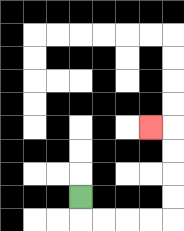{'start': '[3, 8]', 'end': '[6, 5]', 'path_directions': 'D,R,R,R,R,U,U,U,U,L', 'path_coordinates': '[[3, 8], [3, 9], [4, 9], [5, 9], [6, 9], [7, 9], [7, 8], [7, 7], [7, 6], [7, 5], [6, 5]]'}